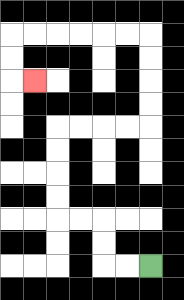{'start': '[6, 11]', 'end': '[1, 3]', 'path_directions': 'L,L,U,U,L,L,U,U,U,U,R,R,R,R,U,U,U,U,L,L,L,L,L,L,D,D,R', 'path_coordinates': '[[6, 11], [5, 11], [4, 11], [4, 10], [4, 9], [3, 9], [2, 9], [2, 8], [2, 7], [2, 6], [2, 5], [3, 5], [4, 5], [5, 5], [6, 5], [6, 4], [6, 3], [6, 2], [6, 1], [5, 1], [4, 1], [3, 1], [2, 1], [1, 1], [0, 1], [0, 2], [0, 3], [1, 3]]'}